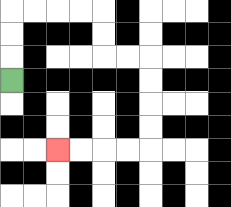{'start': '[0, 3]', 'end': '[2, 6]', 'path_directions': 'U,U,U,R,R,R,R,D,D,R,R,D,D,D,D,L,L,L,L', 'path_coordinates': '[[0, 3], [0, 2], [0, 1], [0, 0], [1, 0], [2, 0], [3, 0], [4, 0], [4, 1], [4, 2], [5, 2], [6, 2], [6, 3], [6, 4], [6, 5], [6, 6], [5, 6], [4, 6], [3, 6], [2, 6]]'}